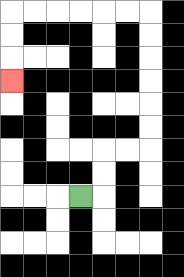{'start': '[3, 8]', 'end': '[0, 3]', 'path_directions': 'R,U,U,R,R,U,U,U,U,U,U,L,L,L,L,L,L,D,D,D', 'path_coordinates': '[[3, 8], [4, 8], [4, 7], [4, 6], [5, 6], [6, 6], [6, 5], [6, 4], [6, 3], [6, 2], [6, 1], [6, 0], [5, 0], [4, 0], [3, 0], [2, 0], [1, 0], [0, 0], [0, 1], [0, 2], [0, 3]]'}